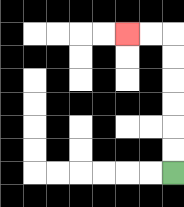{'start': '[7, 7]', 'end': '[5, 1]', 'path_directions': 'U,U,U,U,U,U,L,L', 'path_coordinates': '[[7, 7], [7, 6], [7, 5], [7, 4], [7, 3], [7, 2], [7, 1], [6, 1], [5, 1]]'}